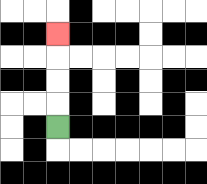{'start': '[2, 5]', 'end': '[2, 1]', 'path_directions': 'U,U,U,U', 'path_coordinates': '[[2, 5], [2, 4], [2, 3], [2, 2], [2, 1]]'}